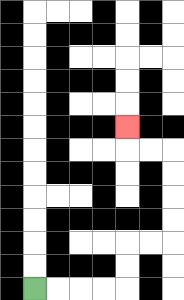{'start': '[1, 12]', 'end': '[5, 5]', 'path_directions': 'R,R,R,R,U,U,R,R,U,U,U,U,L,L,U', 'path_coordinates': '[[1, 12], [2, 12], [3, 12], [4, 12], [5, 12], [5, 11], [5, 10], [6, 10], [7, 10], [7, 9], [7, 8], [7, 7], [7, 6], [6, 6], [5, 6], [5, 5]]'}